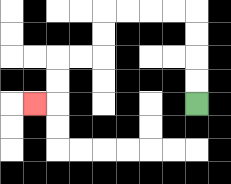{'start': '[8, 4]', 'end': '[1, 4]', 'path_directions': 'U,U,U,U,L,L,L,L,D,D,L,L,D,D,L', 'path_coordinates': '[[8, 4], [8, 3], [8, 2], [8, 1], [8, 0], [7, 0], [6, 0], [5, 0], [4, 0], [4, 1], [4, 2], [3, 2], [2, 2], [2, 3], [2, 4], [1, 4]]'}